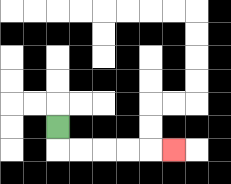{'start': '[2, 5]', 'end': '[7, 6]', 'path_directions': 'D,R,R,R,R,R', 'path_coordinates': '[[2, 5], [2, 6], [3, 6], [4, 6], [5, 6], [6, 6], [7, 6]]'}